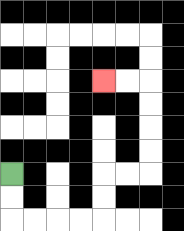{'start': '[0, 7]', 'end': '[4, 3]', 'path_directions': 'D,D,R,R,R,R,U,U,R,R,U,U,U,U,L,L', 'path_coordinates': '[[0, 7], [0, 8], [0, 9], [1, 9], [2, 9], [3, 9], [4, 9], [4, 8], [4, 7], [5, 7], [6, 7], [6, 6], [6, 5], [6, 4], [6, 3], [5, 3], [4, 3]]'}